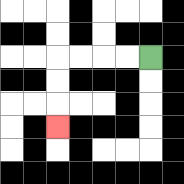{'start': '[6, 2]', 'end': '[2, 5]', 'path_directions': 'L,L,L,L,D,D,D', 'path_coordinates': '[[6, 2], [5, 2], [4, 2], [3, 2], [2, 2], [2, 3], [2, 4], [2, 5]]'}